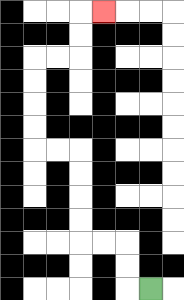{'start': '[6, 12]', 'end': '[4, 0]', 'path_directions': 'L,U,U,L,L,U,U,U,U,L,L,U,U,U,U,R,R,U,U,R', 'path_coordinates': '[[6, 12], [5, 12], [5, 11], [5, 10], [4, 10], [3, 10], [3, 9], [3, 8], [3, 7], [3, 6], [2, 6], [1, 6], [1, 5], [1, 4], [1, 3], [1, 2], [2, 2], [3, 2], [3, 1], [3, 0], [4, 0]]'}